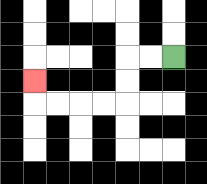{'start': '[7, 2]', 'end': '[1, 3]', 'path_directions': 'L,L,D,D,L,L,L,L,U', 'path_coordinates': '[[7, 2], [6, 2], [5, 2], [5, 3], [5, 4], [4, 4], [3, 4], [2, 4], [1, 4], [1, 3]]'}